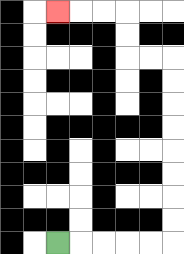{'start': '[2, 10]', 'end': '[2, 0]', 'path_directions': 'R,R,R,R,R,U,U,U,U,U,U,U,U,L,L,U,U,L,L,L', 'path_coordinates': '[[2, 10], [3, 10], [4, 10], [5, 10], [6, 10], [7, 10], [7, 9], [7, 8], [7, 7], [7, 6], [7, 5], [7, 4], [7, 3], [7, 2], [6, 2], [5, 2], [5, 1], [5, 0], [4, 0], [3, 0], [2, 0]]'}